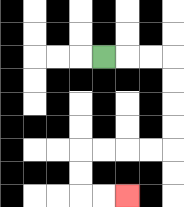{'start': '[4, 2]', 'end': '[5, 8]', 'path_directions': 'R,R,R,D,D,D,D,L,L,L,L,D,D,R,R', 'path_coordinates': '[[4, 2], [5, 2], [6, 2], [7, 2], [7, 3], [7, 4], [7, 5], [7, 6], [6, 6], [5, 6], [4, 6], [3, 6], [3, 7], [3, 8], [4, 8], [5, 8]]'}